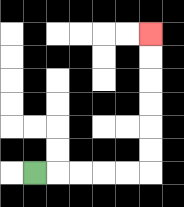{'start': '[1, 7]', 'end': '[6, 1]', 'path_directions': 'R,R,R,R,R,U,U,U,U,U,U', 'path_coordinates': '[[1, 7], [2, 7], [3, 7], [4, 7], [5, 7], [6, 7], [6, 6], [6, 5], [6, 4], [6, 3], [6, 2], [6, 1]]'}